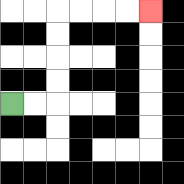{'start': '[0, 4]', 'end': '[6, 0]', 'path_directions': 'R,R,U,U,U,U,R,R,R,R', 'path_coordinates': '[[0, 4], [1, 4], [2, 4], [2, 3], [2, 2], [2, 1], [2, 0], [3, 0], [4, 0], [5, 0], [6, 0]]'}